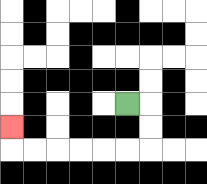{'start': '[5, 4]', 'end': '[0, 5]', 'path_directions': 'R,D,D,L,L,L,L,L,L,U', 'path_coordinates': '[[5, 4], [6, 4], [6, 5], [6, 6], [5, 6], [4, 6], [3, 6], [2, 6], [1, 6], [0, 6], [0, 5]]'}